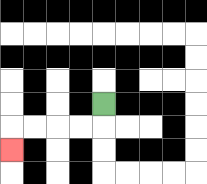{'start': '[4, 4]', 'end': '[0, 6]', 'path_directions': 'D,L,L,L,L,D', 'path_coordinates': '[[4, 4], [4, 5], [3, 5], [2, 5], [1, 5], [0, 5], [0, 6]]'}